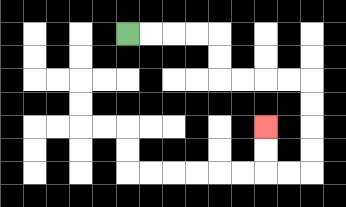{'start': '[5, 1]', 'end': '[11, 5]', 'path_directions': 'R,R,R,R,D,D,R,R,R,R,D,D,D,D,L,L,U,U', 'path_coordinates': '[[5, 1], [6, 1], [7, 1], [8, 1], [9, 1], [9, 2], [9, 3], [10, 3], [11, 3], [12, 3], [13, 3], [13, 4], [13, 5], [13, 6], [13, 7], [12, 7], [11, 7], [11, 6], [11, 5]]'}